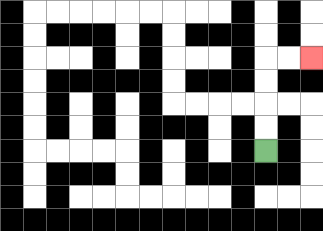{'start': '[11, 6]', 'end': '[13, 2]', 'path_directions': 'U,U,U,U,R,R', 'path_coordinates': '[[11, 6], [11, 5], [11, 4], [11, 3], [11, 2], [12, 2], [13, 2]]'}